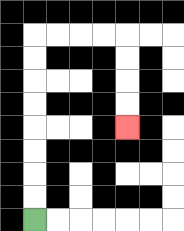{'start': '[1, 9]', 'end': '[5, 5]', 'path_directions': 'U,U,U,U,U,U,U,U,R,R,R,R,D,D,D,D', 'path_coordinates': '[[1, 9], [1, 8], [1, 7], [1, 6], [1, 5], [1, 4], [1, 3], [1, 2], [1, 1], [2, 1], [3, 1], [4, 1], [5, 1], [5, 2], [5, 3], [5, 4], [5, 5]]'}